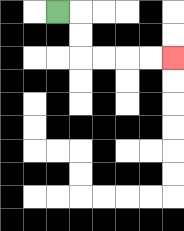{'start': '[2, 0]', 'end': '[7, 2]', 'path_directions': 'R,D,D,R,R,R,R', 'path_coordinates': '[[2, 0], [3, 0], [3, 1], [3, 2], [4, 2], [5, 2], [6, 2], [7, 2]]'}